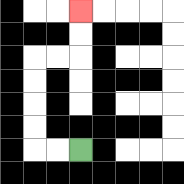{'start': '[3, 6]', 'end': '[3, 0]', 'path_directions': 'L,L,U,U,U,U,R,R,U,U', 'path_coordinates': '[[3, 6], [2, 6], [1, 6], [1, 5], [1, 4], [1, 3], [1, 2], [2, 2], [3, 2], [3, 1], [3, 0]]'}